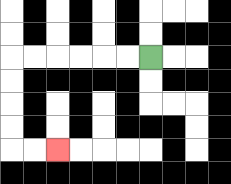{'start': '[6, 2]', 'end': '[2, 6]', 'path_directions': 'L,L,L,L,L,L,D,D,D,D,R,R', 'path_coordinates': '[[6, 2], [5, 2], [4, 2], [3, 2], [2, 2], [1, 2], [0, 2], [0, 3], [0, 4], [0, 5], [0, 6], [1, 6], [2, 6]]'}